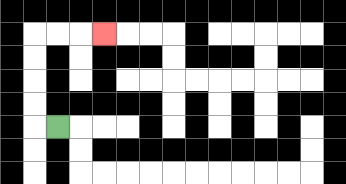{'start': '[2, 5]', 'end': '[4, 1]', 'path_directions': 'L,U,U,U,U,R,R,R', 'path_coordinates': '[[2, 5], [1, 5], [1, 4], [1, 3], [1, 2], [1, 1], [2, 1], [3, 1], [4, 1]]'}